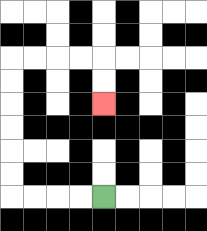{'start': '[4, 8]', 'end': '[4, 4]', 'path_directions': 'L,L,L,L,U,U,U,U,U,U,R,R,R,R,D,D', 'path_coordinates': '[[4, 8], [3, 8], [2, 8], [1, 8], [0, 8], [0, 7], [0, 6], [0, 5], [0, 4], [0, 3], [0, 2], [1, 2], [2, 2], [3, 2], [4, 2], [4, 3], [4, 4]]'}